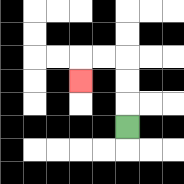{'start': '[5, 5]', 'end': '[3, 3]', 'path_directions': 'U,U,U,L,L,D', 'path_coordinates': '[[5, 5], [5, 4], [5, 3], [5, 2], [4, 2], [3, 2], [3, 3]]'}